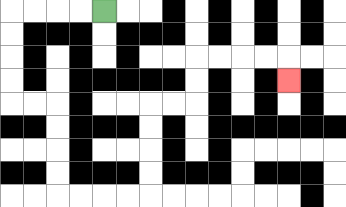{'start': '[4, 0]', 'end': '[12, 3]', 'path_directions': 'L,L,L,L,D,D,D,D,R,R,D,D,D,D,R,R,R,R,U,U,U,U,R,R,U,U,R,R,R,R,D', 'path_coordinates': '[[4, 0], [3, 0], [2, 0], [1, 0], [0, 0], [0, 1], [0, 2], [0, 3], [0, 4], [1, 4], [2, 4], [2, 5], [2, 6], [2, 7], [2, 8], [3, 8], [4, 8], [5, 8], [6, 8], [6, 7], [6, 6], [6, 5], [6, 4], [7, 4], [8, 4], [8, 3], [8, 2], [9, 2], [10, 2], [11, 2], [12, 2], [12, 3]]'}